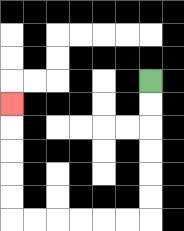{'start': '[6, 3]', 'end': '[0, 4]', 'path_directions': 'D,D,D,D,D,D,L,L,L,L,L,L,U,U,U,U,U', 'path_coordinates': '[[6, 3], [6, 4], [6, 5], [6, 6], [6, 7], [6, 8], [6, 9], [5, 9], [4, 9], [3, 9], [2, 9], [1, 9], [0, 9], [0, 8], [0, 7], [0, 6], [0, 5], [0, 4]]'}